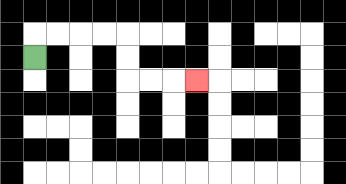{'start': '[1, 2]', 'end': '[8, 3]', 'path_directions': 'U,R,R,R,R,D,D,R,R,R', 'path_coordinates': '[[1, 2], [1, 1], [2, 1], [3, 1], [4, 1], [5, 1], [5, 2], [5, 3], [6, 3], [7, 3], [8, 3]]'}